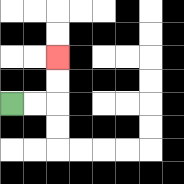{'start': '[0, 4]', 'end': '[2, 2]', 'path_directions': 'R,R,U,U', 'path_coordinates': '[[0, 4], [1, 4], [2, 4], [2, 3], [2, 2]]'}